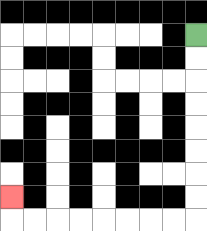{'start': '[8, 1]', 'end': '[0, 8]', 'path_directions': 'D,D,D,D,D,D,D,D,L,L,L,L,L,L,L,L,U', 'path_coordinates': '[[8, 1], [8, 2], [8, 3], [8, 4], [8, 5], [8, 6], [8, 7], [8, 8], [8, 9], [7, 9], [6, 9], [5, 9], [4, 9], [3, 9], [2, 9], [1, 9], [0, 9], [0, 8]]'}